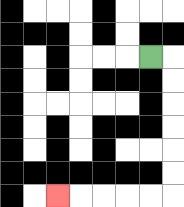{'start': '[6, 2]', 'end': '[2, 8]', 'path_directions': 'R,D,D,D,D,D,D,L,L,L,L,L', 'path_coordinates': '[[6, 2], [7, 2], [7, 3], [7, 4], [7, 5], [7, 6], [7, 7], [7, 8], [6, 8], [5, 8], [4, 8], [3, 8], [2, 8]]'}